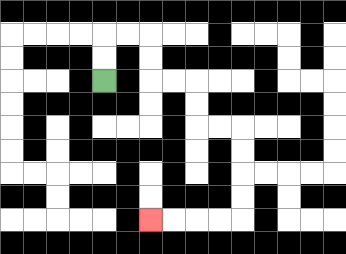{'start': '[4, 3]', 'end': '[6, 9]', 'path_directions': 'U,U,R,R,D,D,R,R,D,D,R,R,D,D,D,D,L,L,L,L', 'path_coordinates': '[[4, 3], [4, 2], [4, 1], [5, 1], [6, 1], [6, 2], [6, 3], [7, 3], [8, 3], [8, 4], [8, 5], [9, 5], [10, 5], [10, 6], [10, 7], [10, 8], [10, 9], [9, 9], [8, 9], [7, 9], [6, 9]]'}